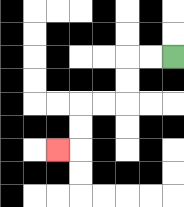{'start': '[7, 2]', 'end': '[2, 6]', 'path_directions': 'L,L,D,D,L,L,D,D,L', 'path_coordinates': '[[7, 2], [6, 2], [5, 2], [5, 3], [5, 4], [4, 4], [3, 4], [3, 5], [3, 6], [2, 6]]'}